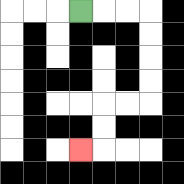{'start': '[3, 0]', 'end': '[3, 6]', 'path_directions': 'R,R,R,D,D,D,D,L,L,D,D,L', 'path_coordinates': '[[3, 0], [4, 0], [5, 0], [6, 0], [6, 1], [6, 2], [6, 3], [6, 4], [5, 4], [4, 4], [4, 5], [4, 6], [3, 6]]'}